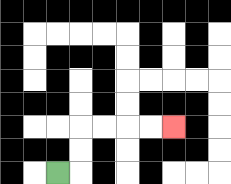{'start': '[2, 7]', 'end': '[7, 5]', 'path_directions': 'R,U,U,R,R,R,R', 'path_coordinates': '[[2, 7], [3, 7], [3, 6], [3, 5], [4, 5], [5, 5], [6, 5], [7, 5]]'}